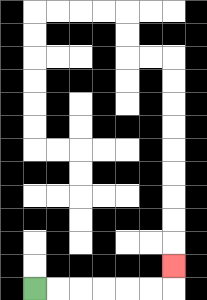{'start': '[1, 12]', 'end': '[7, 11]', 'path_directions': 'R,R,R,R,R,R,U', 'path_coordinates': '[[1, 12], [2, 12], [3, 12], [4, 12], [5, 12], [6, 12], [7, 12], [7, 11]]'}